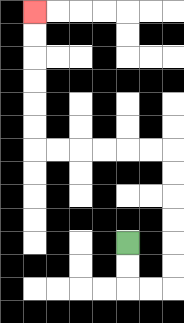{'start': '[5, 10]', 'end': '[1, 0]', 'path_directions': 'D,D,R,R,U,U,U,U,U,U,L,L,L,L,L,L,U,U,U,U,U,U', 'path_coordinates': '[[5, 10], [5, 11], [5, 12], [6, 12], [7, 12], [7, 11], [7, 10], [7, 9], [7, 8], [7, 7], [7, 6], [6, 6], [5, 6], [4, 6], [3, 6], [2, 6], [1, 6], [1, 5], [1, 4], [1, 3], [1, 2], [1, 1], [1, 0]]'}